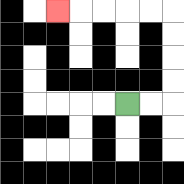{'start': '[5, 4]', 'end': '[2, 0]', 'path_directions': 'R,R,U,U,U,U,L,L,L,L,L', 'path_coordinates': '[[5, 4], [6, 4], [7, 4], [7, 3], [7, 2], [7, 1], [7, 0], [6, 0], [5, 0], [4, 0], [3, 0], [2, 0]]'}